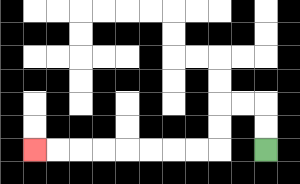{'start': '[11, 6]', 'end': '[1, 6]', 'path_directions': 'U,U,L,L,D,D,L,L,L,L,L,L,L,L', 'path_coordinates': '[[11, 6], [11, 5], [11, 4], [10, 4], [9, 4], [9, 5], [9, 6], [8, 6], [7, 6], [6, 6], [5, 6], [4, 6], [3, 6], [2, 6], [1, 6]]'}